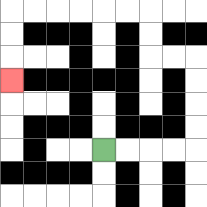{'start': '[4, 6]', 'end': '[0, 3]', 'path_directions': 'R,R,R,R,U,U,U,U,L,L,U,U,L,L,L,L,L,L,D,D,D', 'path_coordinates': '[[4, 6], [5, 6], [6, 6], [7, 6], [8, 6], [8, 5], [8, 4], [8, 3], [8, 2], [7, 2], [6, 2], [6, 1], [6, 0], [5, 0], [4, 0], [3, 0], [2, 0], [1, 0], [0, 0], [0, 1], [0, 2], [0, 3]]'}